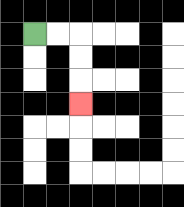{'start': '[1, 1]', 'end': '[3, 4]', 'path_directions': 'R,R,D,D,D', 'path_coordinates': '[[1, 1], [2, 1], [3, 1], [3, 2], [3, 3], [3, 4]]'}